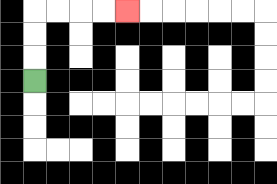{'start': '[1, 3]', 'end': '[5, 0]', 'path_directions': 'U,U,U,R,R,R,R', 'path_coordinates': '[[1, 3], [1, 2], [1, 1], [1, 0], [2, 0], [3, 0], [4, 0], [5, 0]]'}